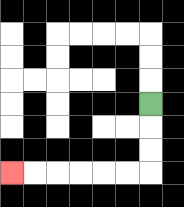{'start': '[6, 4]', 'end': '[0, 7]', 'path_directions': 'D,D,D,L,L,L,L,L,L', 'path_coordinates': '[[6, 4], [6, 5], [6, 6], [6, 7], [5, 7], [4, 7], [3, 7], [2, 7], [1, 7], [0, 7]]'}